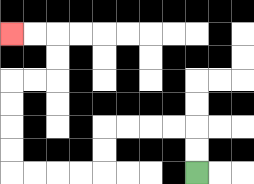{'start': '[8, 7]', 'end': '[0, 1]', 'path_directions': 'U,U,L,L,L,L,D,D,L,L,L,L,U,U,U,U,R,R,U,U,L,L', 'path_coordinates': '[[8, 7], [8, 6], [8, 5], [7, 5], [6, 5], [5, 5], [4, 5], [4, 6], [4, 7], [3, 7], [2, 7], [1, 7], [0, 7], [0, 6], [0, 5], [0, 4], [0, 3], [1, 3], [2, 3], [2, 2], [2, 1], [1, 1], [0, 1]]'}